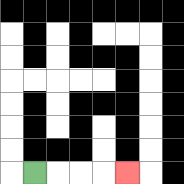{'start': '[1, 7]', 'end': '[5, 7]', 'path_directions': 'R,R,R,R', 'path_coordinates': '[[1, 7], [2, 7], [3, 7], [4, 7], [5, 7]]'}